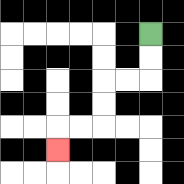{'start': '[6, 1]', 'end': '[2, 6]', 'path_directions': 'D,D,L,L,D,D,L,L,D', 'path_coordinates': '[[6, 1], [6, 2], [6, 3], [5, 3], [4, 3], [4, 4], [4, 5], [3, 5], [2, 5], [2, 6]]'}